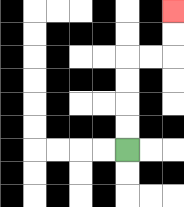{'start': '[5, 6]', 'end': '[7, 0]', 'path_directions': 'U,U,U,U,R,R,U,U', 'path_coordinates': '[[5, 6], [5, 5], [5, 4], [5, 3], [5, 2], [6, 2], [7, 2], [7, 1], [7, 0]]'}